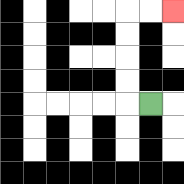{'start': '[6, 4]', 'end': '[7, 0]', 'path_directions': 'L,U,U,U,U,R,R', 'path_coordinates': '[[6, 4], [5, 4], [5, 3], [5, 2], [5, 1], [5, 0], [6, 0], [7, 0]]'}